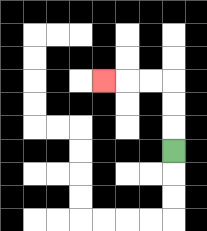{'start': '[7, 6]', 'end': '[4, 3]', 'path_directions': 'U,U,U,L,L,L', 'path_coordinates': '[[7, 6], [7, 5], [7, 4], [7, 3], [6, 3], [5, 3], [4, 3]]'}